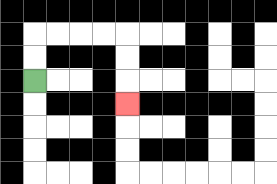{'start': '[1, 3]', 'end': '[5, 4]', 'path_directions': 'U,U,R,R,R,R,D,D,D', 'path_coordinates': '[[1, 3], [1, 2], [1, 1], [2, 1], [3, 1], [4, 1], [5, 1], [5, 2], [5, 3], [5, 4]]'}